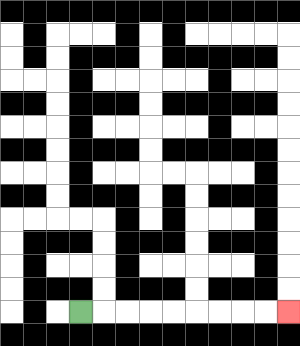{'start': '[3, 13]', 'end': '[12, 13]', 'path_directions': 'R,R,R,R,R,R,R,R,R', 'path_coordinates': '[[3, 13], [4, 13], [5, 13], [6, 13], [7, 13], [8, 13], [9, 13], [10, 13], [11, 13], [12, 13]]'}